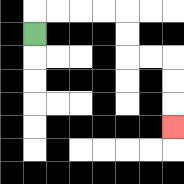{'start': '[1, 1]', 'end': '[7, 5]', 'path_directions': 'U,R,R,R,R,D,D,R,R,D,D,D', 'path_coordinates': '[[1, 1], [1, 0], [2, 0], [3, 0], [4, 0], [5, 0], [5, 1], [5, 2], [6, 2], [7, 2], [7, 3], [7, 4], [7, 5]]'}